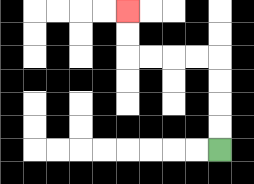{'start': '[9, 6]', 'end': '[5, 0]', 'path_directions': 'U,U,U,U,L,L,L,L,U,U', 'path_coordinates': '[[9, 6], [9, 5], [9, 4], [9, 3], [9, 2], [8, 2], [7, 2], [6, 2], [5, 2], [5, 1], [5, 0]]'}